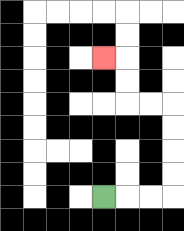{'start': '[4, 8]', 'end': '[4, 2]', 'path_directions': 'R,R,R,U,U,U,U,L,L,U,U,L', 'path_coordinates': '[[4, 8], [5, 8], [6, 8], [7, 8], [7, 7], [7, 6], [7, 5], [7, 4], [6, 4], [5, 4], [5, 3], [5, 2], [4, 2]]'}